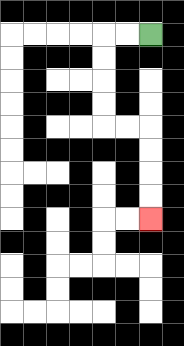{'start': '[6, 1]', 'end': '[6, 9]', 'path_directions': 'L,L,D,D,D,D,R,R,D,D,D,D', 'path_coordinates': '[[6, 1], [5, 1], [4, 1], [4, 2], [4, 3], [4, 4], [4, 5], [5, 5], [6, 5], [6, 6], [6, 7], [6, 8], [6, 9]]'}